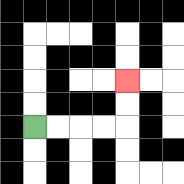{'start': '[1, 5]', 'end': '[5, 3]', 'path_directions': 'R,R,R,R,U,U', 'path_coordinates': '[[1, 5], [2, 5], [3, 5], [4, 5], [5, 5], [5, 4], [5, 3]]'}